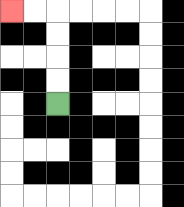{'start': '[2, 4]', 'end': '[0, 0]', 'path_directions': 'U,U,U,U,L,L', 'path_coordinates': '[[2, 4], [2, 3], [2, 2], [2, 1], [2, 0], [1, 0], [0, 0]]'}